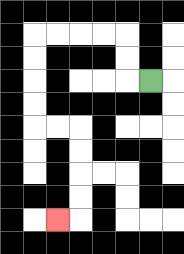{'start': '[6, 3]', 'end': '[2, 9]', 'path_directions': 'L,U,U,L,L,L,L,D,D,D,D,R,R,D,D,D,D,L', 'path_coordinates': '[[6, 3], [5, 3], [5, 2], [5, 1], [4, 1], [3, 1], [2, 1], [1, 1], [1, 2], [1, 3], [1, 4], [1, 5], [2, 5], [3, 5], [3, 6], [3, 7], [3, 8], [3, 9], [2, 9]]'}